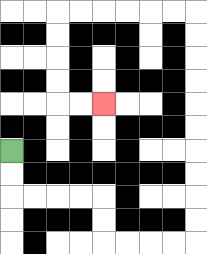{'start': '[0, 6]', 'end': '[4, 4]', 'path_directions': 'D,D,R,R,R,R,D,D,R,R,R,R,U,U,U,U,U,U,U,U,U,U,L,L,L,L,L,L,D,D,D,D,R,R', 'path_coordinates': '[[0, 6], [0, 7], [0, 8], [1, 8], [2, 8], [3, 8], [4, 8], [4, 9], [4, 10], [5, 10], [6, 10], [7, 10], [8, 10], [8, 9], [8, 8], [8, 7], [8, 6], [8, 5], [8, 4], [8, 3], [8, 2], [8, 1], [8, 0], [7, 0], [6, 0], [5, 0], [4, 0], [3, 0], [2, 0], [2, 1], [2, 2], [2, 3], [2, 4], [3, 4], [4, 4]]'}